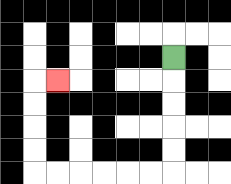{'start': '[7, 2]', 'end': '[2, 3]', 'path_directions': 'D,D,D,D,D,L,L,L,L,L,L,U,U,U,U,R', 'path_coordinates': '[[7, 2], [7, 3], [7, 4], [7, 5], [7, 6], [7, 7], [6, 7], [5, 7], [4, 7], [3, 7], [2, 7], [1, 7], [1, 6], [1, 5], [1, 4], [1, 3], [2, 3]]'}